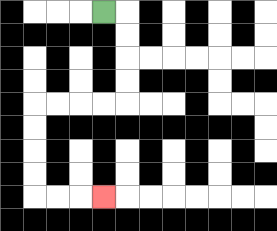{'start': '[4, 0]', 'end': '[4, 8]', 'path_directions': 'R,D,D,D,D,L,L,L,L,D,D,D,D,R,R,R', 'path_coordinates': '[[4, 0], [5, 0], [5, 1], [5, 2], [5, 3], [5, 4], [4, 4], [3, 4], [2, 4], [1, 4], [1, 5], [1, 6], [1, 7], [1, 8], [2, 8], [3, 8], [4, 8]]'}